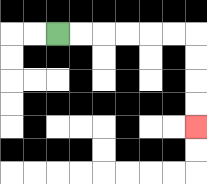{'start': '[2, 1]', 'end': '[8, 5]', 'path_directions': 'R,R,R,R,R,R,D,D,D,D', 'path_coordinates': '[[2, 1], [3, 1], [4, 1], [5, 1], [6, 1], [7, 1], [8, 1], [8, 2], [8, 3], [8, 4], [8, 5]]'}